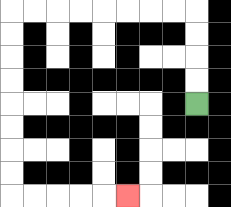{'start': '[8, 4]', 'end': '[5, 8]', 'path_directions': 'U,U,U,U,L,L,L,L,L,L,L,L,D,D,D,D,D,D,D,D,R,R,R,R,R', 'path_coordinates': '[[8, 4], [8, 3], [8, 2], [8, 1], [8, 0], [7, 0], [6, 0], [5, 0], [4, 0], [3, 0], [2, 0], [1, 0], [0, 0], [0, 1], [0, 2], [0, 3], [0, 4], [0, 5], [0, 6], [0, 7], [0, 8], [1, 8], [2, 8], [3, 8], [4, 8], [5, 8]]'}